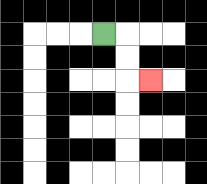{'start': '[4, 1]', 'end': '[6, 3]', 'path_directions': 'R,D,D,R', 'path_coordinates': '[[4, 1], [5, 1], [5, 2], [5, 3], [6, 3]]'}